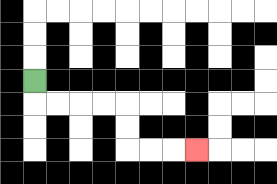{'start': '[1, 3]', 'end': '[8, 6]', 'path_directions': 'D,R,R,R,R,D,D,R,R,R', 'path_coordinates': '[[1, 3], [1, 4], [2, 4], [3, 4], [4, 4], [5, 4], [5, 5], [5, 6], [6, 6], [7, 6], [8, 6]]'}